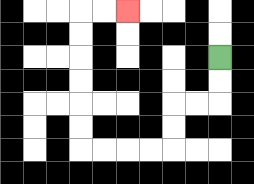{'start': '[9, 2]', 'end': '[5, 0]', 'path_directions': 'D,D,L,L,D,D,L,L,L,L,U,U,U,U,U,U,R,R', 'path_coordinates': '[[9, 2], [9, 3], [9, 4], [8, 4], [7, 4], [7, 5], [7, 6], [6, 6], [5, 6], [4, 6], [3, 6], [3, 5], [3, 4], [3, 3], [3, 2], [3, 1], [3, 0], [4, 0], [5, 0]]'}